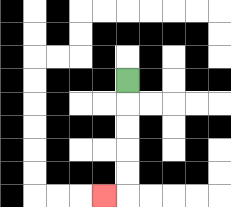{'start': '[5, 3]', 'end': '[4, 8]', 'path_directions': 'D,D,D,D,D,L', 'path_coordinates': '[[5, 3], [5, 4], [5, 5], [5, 6], [5, 7], [5, 8], [4, 8]]'}